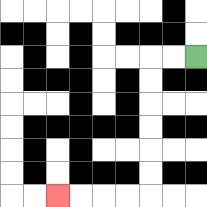{'start': '[8, 2]', 'end': '[2, 8]', 'path_directions': 'L,L,D,D,D,D,D,D,L,L,L,L', 'path_coordinates': '[[8, 2], [7, 2], [6, 2], [6, 3], [6, 4], [6, 5], [6, 6], [6, 7], [6, 8], [5, 8], [4, 8], [3, 8], [2, 8]]'}